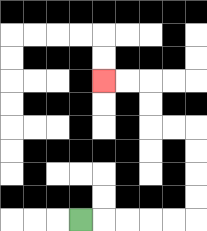{'start': '[3, 9]', 'end': '[4, 3]', 'path_directions': 'R,R,R,R,R,U,U,U,U,L,L,U,U,L,L', 'path_coordinates': '[[3, 9], [4, 9], [5, 9], [6, 9], [7, 9], [8, 9], [8, 8], [8, 7], [8, 6], [8, 5], [7, 5], [6, 5], [6, 4], [6, 3], [5, 3], [4, 3]]'}